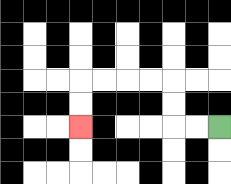{'start': '[9, 5]', 'end': '[3, 5]', 'path_directions': 'L,L,U,U,L,L,L,L,D,D', 'path_coordinates': '[[9, 5], [8, 5], [7, 5], [7, 4], [7, 3], [6, 3], [5, 3], [4, 3], [3, 3], [3, 4], [3, 5]]'}